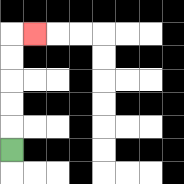{'start': '[0, 6]', 'end': '[1, 1]', 'path_directions': 'U,U,U,U,U,R', 'path_coordinates': '[[0, 6], [0, 5], [0, 4], [0, 3], [0, 2], [0, 1], [1, 1]]'}